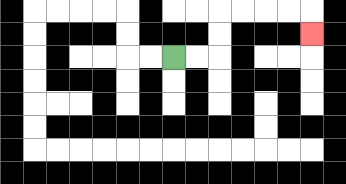{'start': '[7, 2]', 'end': '[13, 1]', 'path_directions': 'R,R,U,U,R,R,R,R,D', 'path_coordinates': '[[7, 2], [8, 2], [9, 2], [9, 1], [9, 0], [10, 0], [11, 0], [12, 0], [13, 0], [13, 1]]'}